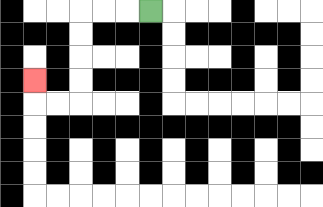{'start': '[6, 0]', 'end': '[1, 3]', 'path_directions': 'L,L,L,D,D,D,D,L,L,U', 'path_coordinates': '[[6, 0], [5, 0], [4, 0], [3, 0], [3, 1], [3, 2], [3, 3], [3, 4], [2, 4], [1, 4], [1, 3]]'}